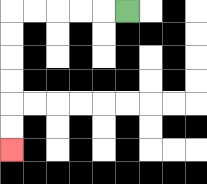{'start': '[5, 0]', 'end': '[0, 6]', 'path_directions': 'L,L,L,L,L,D,D,D,D,D,D', 'path_coordinates': '[[5, 0], [4, 0], [3, 0], [2, 0], [1, 0], [0, 0], [0, 1], [0, 2], [0, 3], [0, 4], [0, 5], [0, 6]]'}